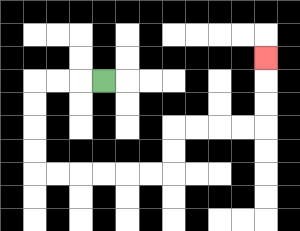{'start': '[4, 3]', 'end': '[11, 2]', 'path_directions': 'L,L,L,D,D,D,D,R,R,R,R,R,R,U,U,R,R,R,R,U,U,U', 'path_coordinates': '[[4, 3], [3, 3], [2, 3], [1, 3], [1, 4], [1, 5], [1, 6], [1, 7], [2, 7], [3, 7], [4, 7], [5, 7], [6, 7], [7, 7], [7, 6], [7, 5], [8, 5], [9, 5], [10, 5], [11, 5], [11, 4], [11, 3], [11, 2]]'}